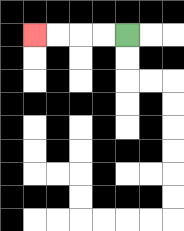{'start': '[5, 1]', 'end': '[1, 1]', 'path_directions': 'L,L,L,L', 'path_coordinates': '[[5, 1], [4, 1], [3, 1], [2, 1], [1, 1]]'}